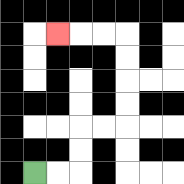{'start': '[1, 7]', 'end': '[2, 1]', 'path_directions': 'R,R,U,U,R,R,U,U,U,U,L,L,L', 'path_coordinates': '[[1, 7], [2, 7], [3, 7], [3, 6], [3, 5], [4, 5], [5, 5], [5, 4], [5, 3], [5, 2], [5, 1], [4, 1], [3, 1], [2, 1]]'}